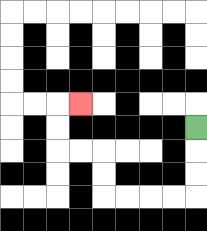{'start': '[8, 5]', 'end': '[3, 4]', 'path_directions': 'D,D,D,L,L,L,L,U,U,L,L,U,U,R', 'path_coordinates': '[[8, 5], [8, 6], [8, 7], [8, 8], [7, 8], [6, 8], [5, 8], [4, 8], [4, 7], [4, 6], [3, 6], [2, 6], [2, 5], [2, 4], [3, 4]]'}